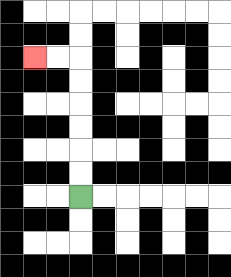{'start': '[3, 8]', 'end': '[1, 2]', 'path_directions': 'U,U,U,U,U,U,L,L', 'path_coordinates': '[[3, 8], [3, 7], [3, 6], [3, 5], [3, 4], [3, 3], [3, 2], [2, 2], [1, 2]]'}